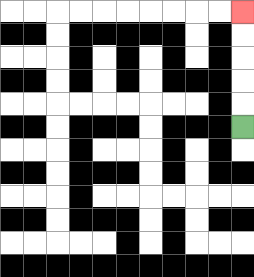{'start': '[10, 5]', 'end': '[10, 0]', 'path_directions': 'U,U,U,U,U', 'path_coordinates': '[[10, 5], [10, 4], [10, 3], [10, 2], [10, 1], [10, 0]]'}